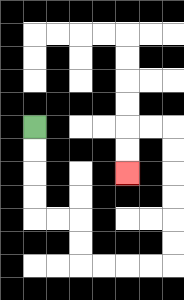{'start': '[1, 5]', 'end': '[5, 7]', 'path_directions': 'D,D,D,D,R,R,D,D,R,R,R,R,U,U,U,U,U,U,L,L,D,D', 'path_coordinates': '[[1, 5], [1, 6], [1, 7], [1, 8], [1, 9], [2, 9], [3, 9], [3, 10], [3, 11], [4, 11], [5, 11], [6, 11], [7, 11], [7, 10], [7, 9], [7, 8], [7, 7], [7, 6], [7, 5], [6, 5], [5, 5], [5, 6], [5, 7]]'}